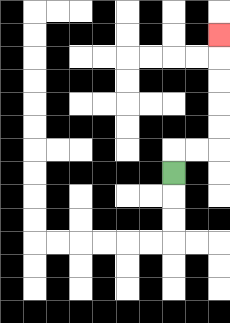{'start': '[7, 7]', 'end': '[9, 1]', 'path_directions': 'U,R,R,U,U,U,U,U', 'path_coordinates': '[[7, 7], [7, 6], [8, 6], [9, 6], [9, 5], [9, 4], [9, 3], [9, 2], [9, 1]]'}